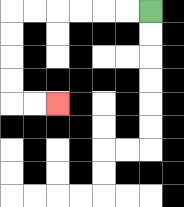{'start': '[6, 0]', 'end': '[2, 4]', 'path_directions': 'L,L,L,L,L,L,D,D,D,D,R,R', 'path_coordinates': '[[6, 0], [5, 0], [4, 0], [3, 0], [2, 0], [1, 0], [0, 0], [0, 1], [0, 2], [0, 3], [0, 4], [1, 4], [2, 4]]'}